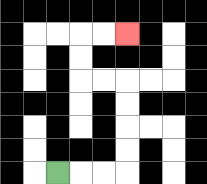{'start': '[2, 7]', 'end': '[5, 1]', 'path_directions': 'R,R,R,U,U,U,U,L,L,U,U,R,R', 'path_coordinates': '[[2, 7], [3, 7], [4, 7], [5, 7], [5, 6], [5, 5], [5, 4], [5, 3], [4, 3], [3, 3], [3, 2], [3, 1], [4, 1], [5, 1]]'}